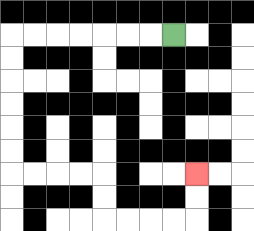{'start': '[7, 1]', 'end': '[8, 7]', 'path_directions': 'L,L,L,L,L,L,L,D,D,D,D,D,D,R,R,R,R,D,D,R,R,R,R,U,U', 'path_coordinates': '[[7, 1], [6, 1], [5, 1], [4, 1], [3, 1], [2, 1], [1, 1], [0, 1], [0, 2], [0, 3], [0, 4], [0, 5], [0, 6], [0, 7], [1, 7], [2, 7], [3, 7], [4, 7], [4, 8], [4, 9], [5, 9], [6, 9], [7, 9], [8, 9], [8, 8], [8, 7]]'}